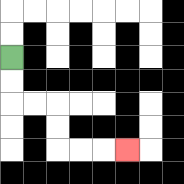{'start': '[0, 2]', 'end': '[5, 6]', 'path_directions': 'D,D,R,R,D,D,R,R,R', 'path_coordinates': '[[0, 2], [0, 3], [0, 4], [1, 4], [2, 4], [2, 5], [2, 6], [3, 6], [4, 6], [5, 6]]'}